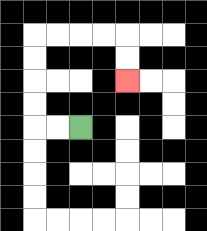{'start': '[3, 5]', 'end': '[5, 3]', 'path_directions': 'L,L,U,U,U,U,R,R,R,R,D,D', 'path_coordinates': '[[3, 5], [2, 5], [1, 5], [1, 4], [1, 3], [1, 2], [1, 1], [2, 1], [3, 1], [4, 1], [5, 1], [5, 2], [5, 3]]'}